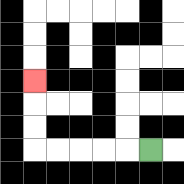{'start': '[6, 6]', 'end': '[1, 3]', 'path_directions': 'L,L,L,L,L,U,U,U', 'path_coordinates': '[[6, 6], [5, 6], [4, 6], [3, 6], [2, 6], [1, 6], [1, 5], [1, 4], [1, 3]]'}